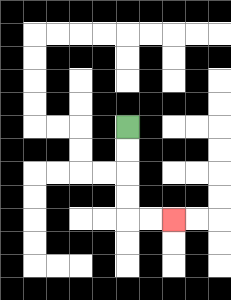{'start': '[5, 5]', 'end': '[7, 9]', 'path_directions': 'D,D,D,D,R,R', 'path_coordinates': '[[5, 5], [5, 6], [5, 7], [5, 8], [5, 9], [6, 9], [7, 9]]'}